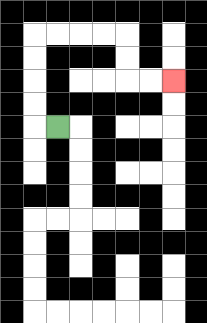{'start': '[2, 5]', 'end': '[7, 3]', 'path_directions': 'L,U,U,U,U,R,R,R,R,D,D,R,R', 'path_coordinates': '[[2, 5], [1, 5], [1, 4], [1, 3], [1, 2], [1, 1], [2, 1], [3, 1], [4, 1], [5, 1], [5, 2], [5, 3], [6, 3], [7, 3]]'}